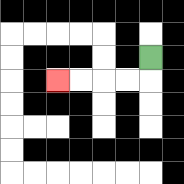{'start': '[6, 2]', 'end': '[2, 3]', 'path_directions': 'D,L,L,L,L', 'path_coordinates': '[[6, 2], [6, 3], [5, 3], [4, 3], [3, 3], [2, 3]]'}